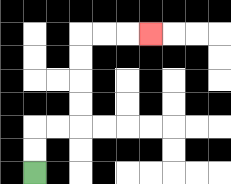{'start': '[1, 7]', 'end': '[6, 1]', 'path_directions': 'U,U,R,R,U,U,U,U,R,R,R', 'path_coordinates': '[[1, 7], [1, 6], [1, 5], [2, 5], [3, 5], [3, 4], [3, 3], [3, 2], [3, 1], [4, 1], [5, 1], [6, 1]]'}